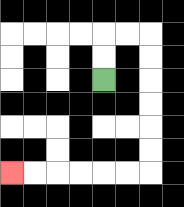{'start': '[4, 3]', 'end': '[0, 7]', 'path_directions': 'U,U,R,R,D,D,D,D,D,D,L,L,L,L,L,L', 'path_coordinates': '[[4, 3], [4, 2], [4, 1], [5, 1], [6, 1], [6, 2], [6, 3], [6, 4], [6, 5], [6, 6], [6, 7], [5, 7], [4, 7], [3, 7], [2, 7], [1, 7], [0, 7]]'}